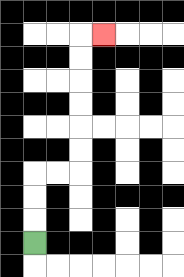{'start': '[1, 10]', 'end': '[4, 1]', 'path_directions': 'U,U,U,R,R,U,U,U,U,U,U,R', 'path_coordinates': '[[1, 10], [1, 9], [1, 8], [1, 7], [2, 7], [3, 7], [3, 6], [3, 5], [3, 4], [3, 3], [3, 2], [3, 1], [4, 1]]'}